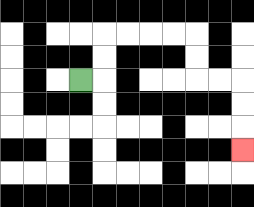{'start': '[3, 3]', 'end': '[10, 6]', 'path_directions': 'R,U,U,R,R,R,R,D,D,R,R,D,D,D', 'path_coordinates': '[[3, 3], [4, 3], [4, 2], [4, 1], [5, 1], [6, 1], [7, 1], [8, 1], [8, 2], [8, 3], [9, 3], [10, 3], [10, 4], [10, 5], [10, 6]]'}